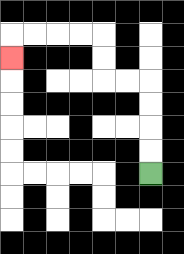{'start': '[6, 7]', 'end': '[0, 2]', 'path_directions': 'U,U,U,U,L,L,U,U,L,L,L,L,D', 'path_coordinates': '[[6, 7], [6, 6], [6, 5], [6, 4], [6, 3], [5, 3], [4, 3], [4, 2], [4, 1], [3, 1], [2, 1], [1, 1], [0, 1], [0, 2]]'}